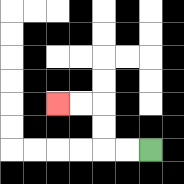{'start': '[6, 6]', 'end': '[2, 4]', 'path_directions': 'L,L,U,U,L,L', 'path_coordinates': '[[6, 6], [5, 6], [4, 6], [4, 5], [4, 4], [3, 4], [2, 4]]'}